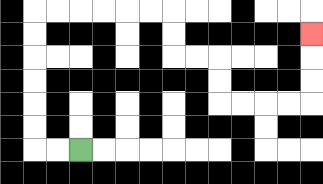{'start': '[3, 6]', 'end': '[13, 1]', 'path_directions': 'L,L,U,U,U,U,U,U,R,R,R,R,R,R,D,D,R,R,D,D,R,R,R,R,U,U,U', 'path_coordinates': '[[3, 6], [2, 6], [1, 6], [1, 5], [1, 4], [1, 3], [1, 2], [1, 1], [1, 0], [2, 0], [3, 0], [4, 0], [5, 0], [6, 0], [7, 0], [7, 1], [7, 2], [8, 2], [9, 2], [9, 3], [9, 4], [10, 4], [11, 4], [12, 4], [13, 4], [13, 3], [13, 2], [13, 1]]'}